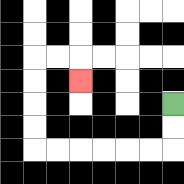{'start': '[7, 4]', 'end': '[3, 3]', 'path_directions': 'D,D,L,L,L,L,L,L,U,U,U,U,R,R,D', 'path_coordinates': '[[7, 4], [7, 5], [7, 6], [6, 6], [5, 6], [4, 6], [3, 6], [2, 6], [1, 6], [1, 5], [1, 4], [1, 3], [1, 2], [2, 2], [3, 2], [3, 3]]'}